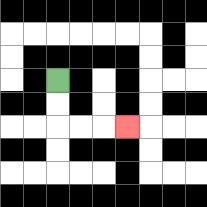{'start': '[2, 3]', 'end': '[5, 5]', 'path_directions': 'D,D,R,R,R', 'path_coordinates': '[[2, 3], [2, 4], [2, 5], [3, 5], [4, 5], [5, 5]]'}